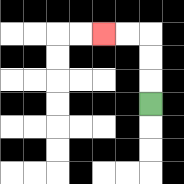{'start': '[6, 4]', 'end': '[4, 1]', 'path_directions': 'U,U,U,L,L', 'path_coordinates': '[[6, 4], [6, 3], [6, 2], [6, 1], [5, 1], [4, 1]]'}